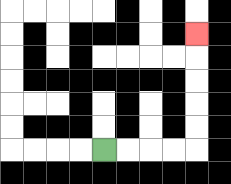{'start': '[4, 6]', 'end': '[8, 1]', 'path_directions': 'R,R,R,R,U,U,U,U,U', 'path_coordinates': '[[4, 6], [5, 6], [6, 6], [7, 6], [8, 6], [8, 5], [8, 4], [8, 3], [8, 2], [8, 1]]'}